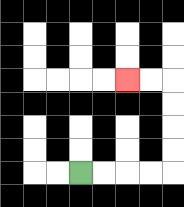{'start': '[3, 7]', 'end': '[5, 3]', 'path_directions': 'R,R,R,R,U,U,U,U,L,L', 'path_coordinates': '[[3, 7], [4, 7], [5, 7], [6, 7], [7, 7], [7, 6], [7, 5], [7, 4], [7, 3], [6, 3], [5, 3]]'}